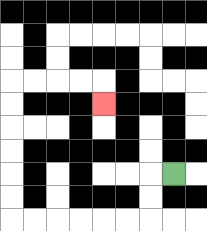{'start': '[7, 7]', 'end': '[4, 4]', 'path_directions': 'L,D,D,L,L,L,L,L,L,U,U,U,U,U,U,R,R,R,R,D', 'path_coordinates': '[[7, 7], [6, 7], [6, 8], [6, 9], [5, 9], [4, 9], [3, 9], [2, 9], [1, 9], [0, 9], [0, 8], [0, 7], [0, 6], [0, 5], [0, 4], [0, 3], [1, 3], [2, 3], [3, 3], [4, 3], [4, 4]]'}